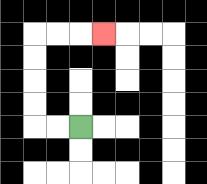{'start': '[3, 5]', 'end': '[4, 1]', 'path_directions': 'L,L,U,U,U,U,R,R,R', 'path_coordinates': '[[3, 5], [2, 5], [1, 5], [1, 4], [1, 3], [1, 2], [1, 1], [2, 1], [3, 1], [4, 1]]'}